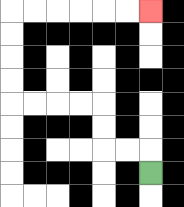{'start': '[6, 7]', 'end': '[6, 0]', 'path_directions': 'U,L,L,U,U,L,L,L,L,U,U,U,U,R,R,R,R,R,R', 'path_coordinates': '[[6, 7], [6, 6], [5, 6], [4, 6], [4, 5], [4, 4], [3, 4], [2, 4], [1, 4], [0, 4], [0, 3], [0, 2], [0, 1], [0, 0], [1, 0], [2, 0], [3, 0], [4, 0], [5, 0], [6, 0]]'}